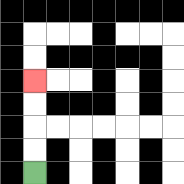{'start': '[1, 7]', 'end': '[1, 3]', 'path_directions': 'U,U,U,U', 'path_coordinates': '[[1, 7], [1, 6], [1, 5], [1, 4], [1, 3]]'}